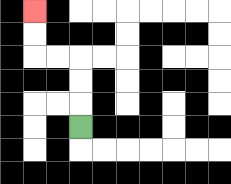{'start': '[3, 5]', 'end': '[1, 0]', 'path_directions': 'U,U,U,L,L,U,U', 'path_coordinates': '[[3, 5], [3, 4], [3, 3], [3, 2], [2, 2], [1, 2], [1, 1], [1, 0]]'}